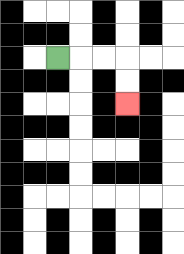{'start': '[2, 2]', 'end': '[5, 4]', 'path_directions': 'R,R,R,D,D', 'path_coordinates': '[[2, 2], [3, 2], [4, 2], [5, 2], [5, 3], [5, 4]]'}